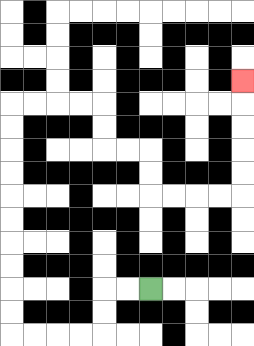{'start': '[6, 12]', 'end': '[10, 3]', 'path_directions': 'L,L,D,D,L,L,L,L,U,U,U,U,U,U,U,U,U,U,R,R,R,R,D,D,R,R,D,D,R,R,R,R,U,U,U,U,U', 'path_coordinates': '[[6, 12], [5, 12], [4, 12], [4, 13], [4, 14], [3, 14], [2, 14], [1, 14], [0, 14], [0, 13], [0, 12], [0, 11], [0, 10], [0, 9], [0, 8], [0, 7], [0, 6], [0, 5], [0, 4], [1, 4], [2, 4], [3, 4], [4, 4], [4, 5], [4, 6], [5, 6], [6, 6], [6, 7], [6, 8], [7, 8], [8, 8], [9, 8], [10, 8], [10, 7], [10, 6], [10, 5], [10, 4], [10, 3]]'}